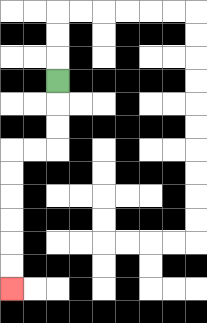{'start': '[2, 3]', 'end': '[0, 12]', 'path_directions': 'D,D,D,L,L,D,D,D,D,D,D', 'path_coordinates': '[[2, 3], [2, 4], [2, 5], [2, 6], [1, 6], [0, 6], [0, 7], [0, 8], [0, 9], [0, 10], [0, 11], [0, 12]]'}